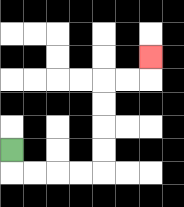{'start': '[0, 6]', 'end': '[6, 2]', 'path_directions': 'D,R,R,R,R,U,U,U,U,R,R,U', 'path_coordinates': '[[0, 6], [0, 7], [1, 7], [2, 7], [3, 7], [4, 7], [4, 6], [4, 5], [4, 4], [4, 3], [5, 3], [6, 3], [6, 2]]'}